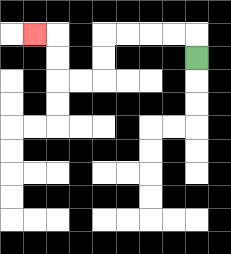{'start': '[8, 2]', 'end': '[1, 1]', 'path_directions': 'U,L,L,L,L,D,D,L,L,U,U,L', 'path_coordinates': '[[8, 2], [8, 1], [7, 1], [6, 1], [5, 1], [4, 1], [4, 2], [4, 3], [3, 3], [2, 3], [2, 2], [2, 1], [1, 1]]'}